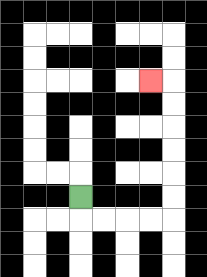{'start': '[3, 8]', 'end': '[6, 3]', 'path_directions': 'D,R,R,R,R,U,U,U,U,U,U,L', 'path_coordinates': '[[3, 8], [3, 9], [4, 9], [5, 9], [6, 9], [7, 9], [7, 8], [7, 7], [7, 6], [7, 5], [7, 4], [7, 3], [6, 3]]'}